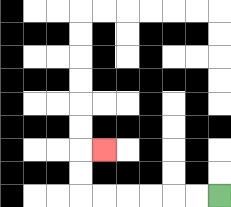{'start': '[9, 8]', 'end': '[4, 6]', 'path_directions': 'L,L,L,L,L,L,U,U,R', 'path_coordinates': '[[9, 8], [8, 8], [7, 8], [6, 8], [5, 8], [4, 8], [3, 8], [3, 7], [3, 6], [4, 6]]'}